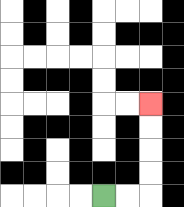{'start': '[4, 8]', 'end': '[6, 4]', 'path_directions': 'R,R,U,U,U,U', 'path_coordinates': '[[4, 8], [5, 8], [6, 8], [6, 7], [6, 6], [6, 5], [6, 4]]'}